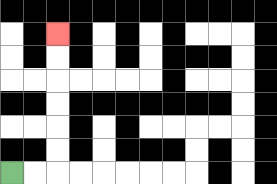{'start': '[0, 7]', 'end': '[2, 1]', 'path_directions': 'R,R,U,U,U,U,U,U', 'path_coordinates': '[[0, 7], [1, 7], [2, 7], [2, 6], [2, 5], [2, 4], [2, 3], [2, 2], [2, 1]]'}